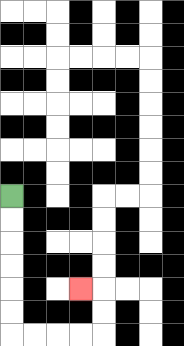{'start': '[0, 8]', 'end': '[3, 12]', 'path_directions': 'D,D,D,D,D,D,R,R,R,R,U,U,L', 'path_coordinates': '[[0, 8], [0, 9], [0, 10], [0, 11], [0, 12], [0, 13], [0, 14], [1, 14], [2, 14], [3, 14], [4, 14], [4, 13], [4, 12], [3, 12]]'}